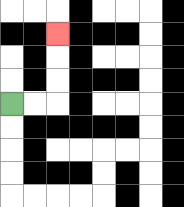{'start': '[0, 4]', 'end': '[2, 1]', 'path_directions': 'R,R,U,U,U', 'path_coordinates': '[[0, 4], [1, 4], [2, 4], [2, 3], [2, 2], [2, 1]]'}